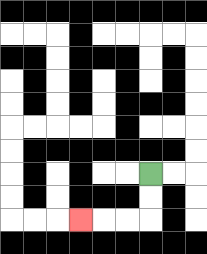{'start': '[6, 7]', 'end': '[3, 9]', 'path_directions': 'D,D,L,L,L', 'path_coordinates': '[[6, 7], [6, 8], [6, 9], [5, 9], [4, 9], [3, 9]]'}